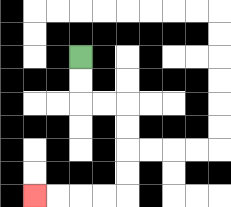{'start': '[3, 2]', 'end': '[1, 8]', 'path_directions': 'D,D,R,R,D,D,D,D,L,L,L,L', 'path_coordinates': '[[3, 2], [3, 3], [3, 4], [4, 4], [5, 4], [5, 5], [5, 6], [5, 7], [5, 8], [4, 8], [3, 8], [2, 8], [1, 8]]'}